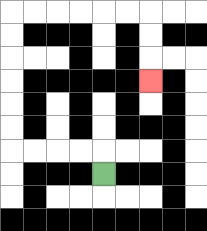{'start': '[4, 7]', 'end': '[6, 3]', 'path_directions': 'U,L,L,L,L,U,U,U,U,U,U,R,R,R,R,R,R,D,D,D', 'path_coordinates': '[[4, 7], [4, 6], [3, 6], [2, 6], [1, 6], [0, 6], [0, 5], [0, 4], [0, 3], [0, 2], [0, 1], [0, 0], [1, 0], [2, 0], [3, 0], [4, 0], [5, 0], [6, 0], [6, 1], [6, 2], [6, 3]]'}